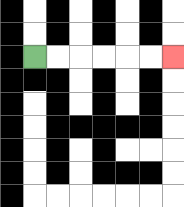{'start': '[1, 2]', 'end': '[7, 2]', 'path_directions': 'R,R,R,R,R,R', 'path_coordinates': '[[1, 2], [2, 2], [3, 2], [4, 2], [5, 2], [6, 2], [7, 2]]'}